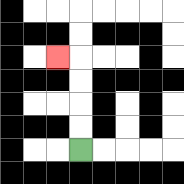{'start': '[3, 6]', 'end': '[2, 2]', 'path_directions': 'U,U,U,U,L', 'path_coordinates': '[[3, 6], [3, 5], [3, 4], [3, 3], [3, 2], [2, 2]]'}